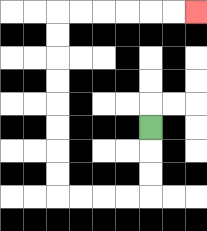{'start': '[6, 5]', 'end': '[8, 0]', 'path_directions': 'D,D,D,L,L,L,L,U,U,U,U,U,U,U,U,R,R,R,R,R,R', 'path_coordinates': '[[6, 5], [6, 6], [6, 7], [6, 8], [5, 8], [4, 8], [3, 8], [2, 8], [2, 7], [2, 6], [2, 5], [2, 4], [2, 3], [2, 2], [2, 1], [2, 0], [3, 0], [4, 0], [5, 0], [6, 0], [7, 0], [8, 0]]'}